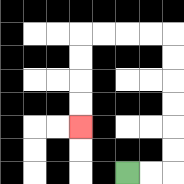{'start': '[5, 7]', 'end': '[3, 5]', 'path_directions': 'R,R,U,U,U,U,U,U,L,L,L,L,D,D,D,D', 'path_coordinates': '[[5, 7], [6, 7], [7, 7], [7, 6], [7, 5], [7, 4], [7, 3], [7, 2], [7, 1], [6, 1], [5, 1], [4, 1], [3, 1], [3, 2], [3, 3], [3, 4], [3, 5]]'}